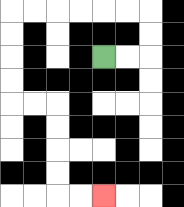{'start': '[4, 2]', 'end': '[4, 8]', 'path_directions': 'R,R,U,U,L,L,L,L,L,L,D,D,D,D,R,R,D,D,D,D,R,R', 'path_coordinates': '[[4, 2], [5, 2], [6, 2], [6, 1], [6, 0], [5, 0], [4, 0], [3, 0], [2, 0], [1, 0], [0, 0], [0, 1], [0, 2], [0, 3], [0, 4], [1, 4], [2, 4], [2, 5], [2, 6], [2, 7], [2, 8], [3, 8], [4, 8]]'}